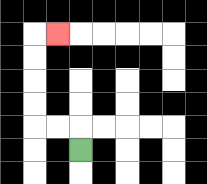{'start': '[3, 6]', 'end': '[2, 1]', 'path_directions': 'U,L,L,U,U,U,U,R', 'path_coordinates': '[[3, 6], [3, 5], [2, 5], [1, 5], [1, 4], [1, 3], [1, 2], [1, 1], [2, 1]]'}